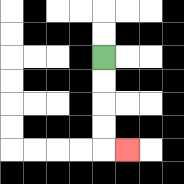{'start': '[4, 2]', 'end': '[5, 6]', 'path_directions': 'D,D,D,D,R', 'path_coordinates': '[[4, 2], [4, 3], [4, 4], [4, 5], [4, 6], [5, 6]]'}